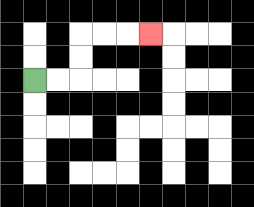{'start': '[1, 3]', 'end': '[6, 1]', 'path_directions': 'R,R,U,U,R,R,R', 'path_coordinates': '[[1, 3], [2, 3], [3, 3], [3, 2], [3, 1], [4, 1], [5, 1], [6, 1]]'}